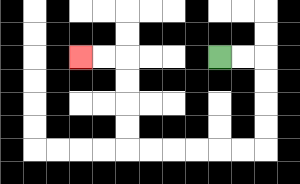{'start': '[9, 2]', 'end': '[3, 2]', 'path_directions': 'R,R,D,D,D,D,L,L,L,L,L,L,U,U,U,U,L,L', 'path_coordinates': '[[9, 2], [10, 2], [11, 2], [11, 3], [11, 4], [11, 5], [11, 6], [10, 6], [9, 6], [8, 6], [7, 6], [6, 6], [5, 6], [5, 5], [5, 4], [5, 3], [5, 2], [4, 2], [3, 2]]'}